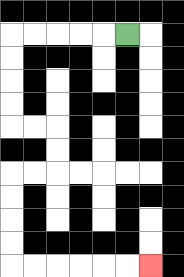{'start': '[5, 1]', 'end': '[6, 11]', 'path_directions': 'L,L,L,L,L,D,D,D,D,R,R,D,D,L,L,D,D,D,D,R,R,R,R,R,R', 'path_coordinates': '[[5, 1], [4, 1], [3, 1], [2, 1], [1, 1], [0, 1], [0, 2], [0, 3], [0, 4], [0, 5], [1, 5], [2, 5], [2, 6], [2, 7], [1, 7], [0, 7], [0, 8], [0, 9], [0, 10], [0, 11], [1, 11], [2, 11], [3, 11], [4, 11], [5, 11], [6, 11]]'}